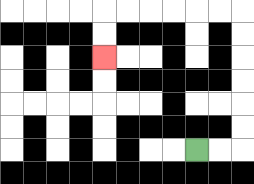{'start': '[8, 6]', 'end': '[4, 2]', 'path_directions': 'R,R,U,U,U,U,U,U,L,L,L,L,L,L,D,D', 'path_coordinates': '[[8, 6], [9, 6], [10, 6], [10, 5], [10, 4], [10, 3], [10, 2], [10, 1], [10, 0], [9, 0], [8, 0], [7, 0], [6, 0], [5, 0], [4, 0], [4, 1], [4, 2]]'}